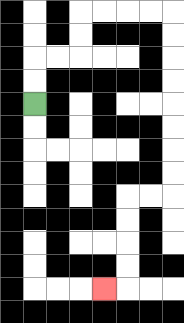{'start': '[1, 4]', 'end': '[4, 12]', 'path_directions': 'U,U,R,R,U,U,R,R,R,R,D,D,D,D,D,D,D,D,L,L,D,D,D,D,L', 'path_coordinates': '[[1, 4], [1, 3], [1, 2], [2, 2], [3, 2], [3, 1], [3, 0], [4, 0], [5, 0], [6, 0], [7, 0], [7, 1], [7, 2], [7, 3], [7, 4], [7, 5], [7, 6], [7, 7], [7, 8], [6, 8], [5, 8], [5, 9], [5, 10], [5, 11], [5, 12], [4, 12]]'}